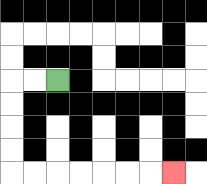{'start': '[2, 3]', 'end': '[7, 7]', 'path_directions': 'L,L,D,D,D,D,R,R,R,R,R,R,R', 'path_coordinates': '[[2, 3], [1, 3], [0, 3], [0, 4], [0, 5], [0, 6], [0, 7], [1, 7], [2, 7], [3, 7], [4, 7], [5, 7], [6, 7], [7, 7]]'}